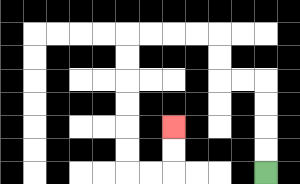{'start': '[11, 7]', 'end': '[7, 5]', 'path_directions': 'U,U,U,U,L,L,U,U,L,L,L,L,D,D,D,D,D,D,R,R,U,U', 'path_coordinates': '[[11, 7], [11, 6], [11, 5], [11, 4], [11, 3], [10, 3], [9, 3], [9, 2], [9, 1], [8, 1], [7, 1], [6, 1], [5, 1], [5, 2], [5, 3], [5, 4], [5, 5], [5, 6], [5, 7], [6, 7], [7, 7], [7, 6], [7, 5]]'}